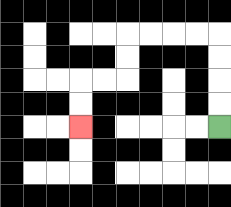{'start': '[9, 5]', 'end': '[3, 5]', 'path_directions': 'U,U,U,U,L,L,L,L,D,D,L,L,D,D', 'path_coordinates': '[[9, 5], [9, 4], [9, 3], [9, 2], [9, 1], [8, 1], [7, 1], [6, 1], [5, 1], [5, 2], [5, 3], [4, 3], [3, 3], [3, 4], [3, 5]]'}